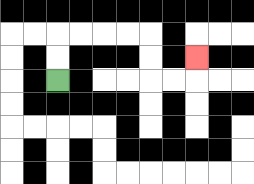{'start': '[2, 3]', 'end': '[8, 2]', 'path_directions': 'U,U,R,R,R,R,D,D,R,R,U', 'path_coordinates': '[[2, 3], [2, 2], [2, 1], [3, 1], [4, 1], [5, 1], [6, 1], [6, 2], [6, 3], [7, 3], [8, 3], [8, 2]]'}